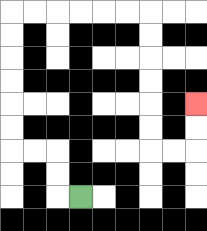{'start': '[3, 8]', 'end': '[8, 4]', 'path_directions': 'L,U,U,L,L,U,U,U,U,U,U,R,R,R,R,R,R,D,D,D,D,D,D,R,R,U,U', 'path_coordinates': '[[3, 8], [2, 8], [2, 7], [2, 6], [1, 6], [0, 6], [0, 5], [0, 4], [0, 3], [0, 2], [0, 1], [0, 0], [1, 0], [2, 0], [3, 0], [4, 0], [5, 0], [6, 0], [6, 1], [6, 2], [6, 3], [6, 4], [6, 5], [6, 6], [7, 6], [8, 6], [8, 5], [8, 4]]'}